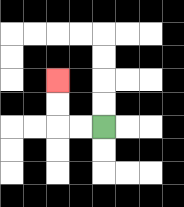{'start': '[4, 5]', 'end': '[2, 3]', 'path_directions': 'L,L,U,U', 'path_coordinates': '[[4, 5], [3, 5], [2, 5], [2, 4], [2, 3]]'}